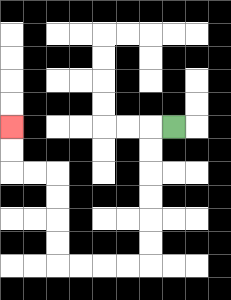{'start': '[7, 5]', 'end': '[0, 5]', 'path_directions': 'L,D,D,D,D,D,D,L,L,L,L,U,U,U,U,L,L,U,U', 'path_coordinates': '[[7, 5], [6, 5], [6, 6], [6, 7], [6, 8], [6, 9], [6, 10], [6, 11], [5, 11], [4, 11], [3, 11], [2, 11], [2, 10], [2, 9], [2, 8], [2, 7], [1, 7], [0, 7], [0, 6], [0, 5]]'}